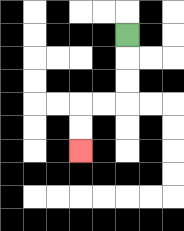{'start': '[5, 1]', 'end': '[3, 6]', 'path_directions': 'D,D,D,L,L,D,D', 'path_coordinates': '[[5, 1], [5, 2], [5, 3], [5, 4], [4, 4], [3, 4], [3, 5], [3, 6]]'}